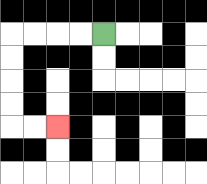{'start': '[4, 1]', 'end': '[2, 5]', 'path_directions': 'L,L,L,L,D,D,D,D,R,R', 'path_coordinates': '[[4, 1], [3, 1], [2, 1], [1, 1], [0, 1], [0, 2], [0, 3], [0, 4], [0, 5], [1, 5], [2, 5]]'}